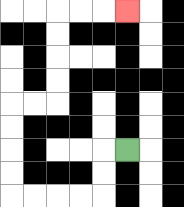{'start': '[5, 6]', 'end': '[5, 0]', 'path_directions': 'L,D,D,L,L,L,L,U,U,U,U,R,R,U,U,U,U,R,R,R', 'path_coordinates': '[[5, 6], [4, 6], [4, 7], [4, 8], [3, 8], [2, 8], [1, 8], [0, 8], [0, 7], [0, 6], [0, 5], [0, 4], [1, 4], [2, 4], [2, 3], [2, 2], [2, 1], [2, 0], [3, 0], [4, 0], [5, 0]]'}